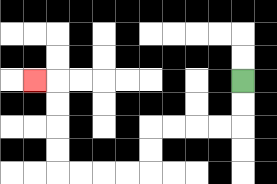{'start': '[10, 3]', 'end': '[1, 3]', 'path_directions': 'D,D,L,L,L,L,D,D,L,L,L,L,U,U,U,U,L', 'path_coordinates': '[[10, 3], [10, 4], [10, 5], [9, 5], [8, 5], [7, 5], [6, 5], [6, 6], [6, 7], [5, 7], [4, 7], [3, 7], [2, 7], [2, 6], [2, 5], [2, 4], [2, 3], [1, 3]]'}